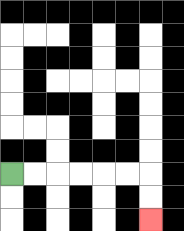{'start': '[0, 7]', 'end': '[6, 9]', 'path_directions': 'R,R,R,R,R,R,D,D', 'path_coordinates': '[[0, 7], [1, 7], [2, 7], [3, 7], [4, 7], [5, 7], [6, 7], [6, 8], [6, 9]]'}